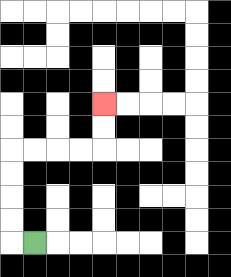{'start': '[1, 10]', 'end': '[4, 4]', 'path_directions': 'L,U,U,U,U,R,R,R,R,U,U', 'path_coordinates': '[[1, 10], [0, 10], [0, 9], [0, 8], [0, 7], [0, 6], [1, 6], [2, 6], [3, 6], [4, 6], [4, 5], [4, 4]]'}